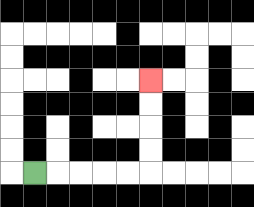{'start': '[1, 7]', 'end': '[6, 3]', 'path_directions': 'R,R,R,R,R,U,U,U,U', 'path_coordinates': '[[1, 7], [2, 7], [3, 7], [4, 7], [5, 7], [6, 7], [6, 6], [6, 5], [6, 4], [6, 3]]'}